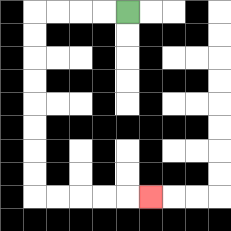{'start': '[5, 0]', 'end': '[6, 8]', 'path_directions': 'L,L,L,L,D,D,D,D,D,D,D,D,R,R,R,R,R', 'path_coordinates': '[[5, 0], [4, 0], [3, 0], [2, 0], [1, 0], [1, 1], [1, 2], [1, 3], [1, 4], [1, 5], [1, 6], [1, 7], [1, 8], [2, 8], [3, 8], [4, 8], [5, 8], [6, 8]]'}